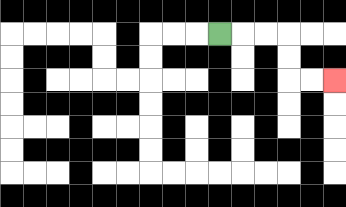{'start': '[9, 1]', 'end': '[14, 3]', 'path_directions': 'R,R,R,D,D,R,R', 'path_coordinates': '[[9, 1], [10, 1], [11, 1], [12, 1], [12, 2], [12, 3], [13, 3], [14, 3]]'}